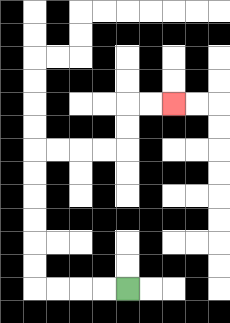{'start': '[5, 12]', 'end': '[7, 4]', 'path_directions': 'L,L,L,L,U,U,U,U,U,U,R,R,R,R,U,U,R,R', 'path_coordinates': '[[5, 12], [4, 12], [3, 12], [2, 12], [1, 12], [1, 11], [1, 10], [1, 9], [1, 8], [1, 7], [1, 6], [2, 6], [3, 6], [4, 6], [5, 6], [5, 5], [5, 4], [6, 4], [7, 4]]'}